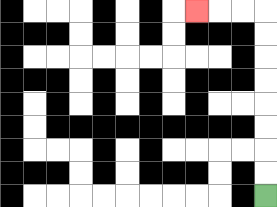{'start': '[11, 8]', 'end': '[8, 0]', 'path_directions': 'U,U,U,U,U,U,U,U,L,L,L', 'path_coordinates': '[[11, 8], [11, 7], [11, 6], [11, 5], [11, 4], [11, 3], [11, 2], [11, 1], [11, 0], [10, 0], [9, 0], [8, 0]]'}